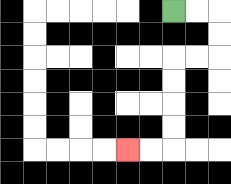{'start': '[7, 0]', 'end': '[5, 6]', 'path_directions': 'R,R,D,D,L,L,D,D,D,D,L,L', 'path_coordinates': '[[7, 0], [8, 0], [9, 0], [9, 1], [9, 2], [8, 2], [7, 2], [7, 3], [7, 4], [7, 5], [7, 6], [6, 6], [5, 6]]'}